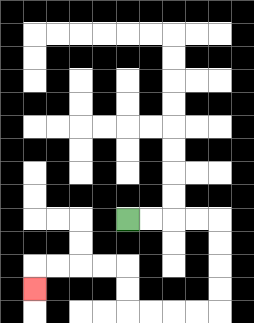{'start': '[5, 9]', 'end': '[1, 12]', 'path_directions': 'R,R,R,R,D,D,D,D,L,L,L,L,U,U,L,L,L,L,D', 'path_coordinates': '[[5, 9], [6, 9], [7, 9], [8, 9], [9, 9], [9, 10], [9, 11], [9, 12], [9, 13], [8, 13], [7, 13], [6, 13], [5, 13], [5, 12], [5, 11], [4, 11], [3, 11], [2, 11], [1, 11], [1, 12]]'}